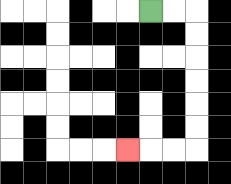{'start': '[6, 0]', 'end': '[5, 6]', 'path_directions': 'R,R,D,D,D,D,D,D,L,L,L', 'path_coordinates': '[[6, 0], [7, 0], [8, 0], [8, 1], [8, 2], [8, 3], [8, 4], [8, 5], [8, 6], [7, 6], [6, 6], [5, 6]]'}